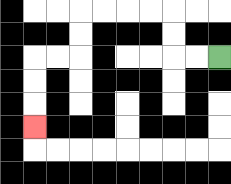{'start': '[9, 2]', 'end': '[1, 5]', 'path_directions': 'L,L,U,U,L,L,L,L,D,D,L,L,D,D,D', 'path_coordinates': '[[9, 2], [8, 2], [7, 2], [7, 1], [7, 0], [6, 0], [5, 0], [4, 0], [3, 0], [3, 1], [3, 2], [2, 2], [1, 2], [1, 3], [1, 4], [1, 5]]'}